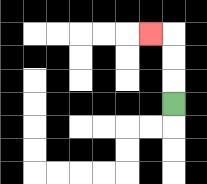{'start': '[7, 4]', 'end': '[6, 1]', 'path_directions': 'U,U,U,L', 'path_coordinates': '[[7, 4], [7, 3], [7, 2], [7, 1], [6, 1]]'}